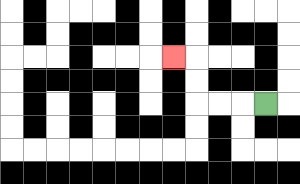{'start': '[11, 4]', 'end': '[7, 2]', 'path_directions': 'L,L,L,U,U,L', 'path_coordinates': '[[11, 4], [10, 4], [9, 4], [8, 4], [8, 3], [8, 2], [7, 2]]'}